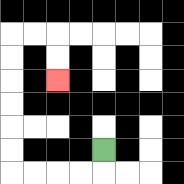{'start': '[4, 6]', 'end': '[2, 3]', 'path_directions': 'D,L,L,L,L,U,U,U,U,U,U,R,R,D,D', 'path_coordinates': '[[4, 6], [4, 7], [3, 7], [2, 7], [1, 7], [0, 7], [0, 6], [0, 5], [0, 4], [0, 3], [0, 2], [0, 1], [1, 1], [2, 1], [2, 2], [2, 3]]'}